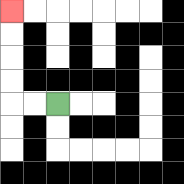{'start': '[2, 4]', 'end': '[0, 0]', 'path_directions': 'L,L,U,U,U,U', 'path_coordinates': '[[2, 4], [1, 4], [0, 4], [0, 3], [0, 2], [0, 1], [0, 0]]'}